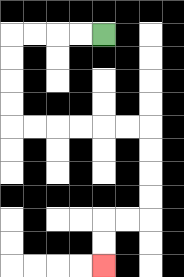{'start': '[4, 1]', 'end': '[4, 11]', 'path_directions': 'L,L,L,L,D,D,D,D,R,R,R,R,R,R,D,D,D,D,L,L,D,D', 'path_coordinates': '[[4, 1], [3, 1], [2, 1], [1, 1], [0, 1], [0, 2], [0, 3], [0, 4], [0, 5], [1, 5], [2, 5], [3, 5], [4, 5], [5, 5], [6, 5], [6, 6], [6, 7], [6, 8], [6, 9], [5, 9], [4, 9], [4, 10], [4, 11]]'}